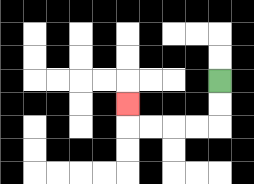{'start': '[9, 3]', 'end': '[5, 4]', 'path_directions': 'D,D,L,L,L,L,U', 'path_coordinates': '[[9, 3], [9, 4], [9, 5], [8, 5], [7, 5], [6, 5], [5, 5], [5, 4]]'}